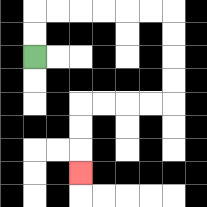{'start': '[1, 2]', 'end': '[3, 7]', 'path_directions': 'U,U,R,R,R,R,R,R,D,D,D,D,L,L,L,L,D,D,D', 'path_coordinates': '[[1, 2], [1, 1], [1, 0], [2, 0], [3, 0], [4, 0], [5, 0], [6, 0], [7, 0], [7, 1], [7, 2], [7, 3], [7, 4], [6, 4], [5, 4], [4, 4], [3, 4], [3, 5], [3, 6], [3, 7]]'}